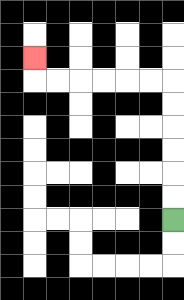{'start': '[7, 9]', 'end': '[1, 2]', 'path_directions': 'U,U,U,U,U,U,L,L,L,L,L,L,U', 'path_coordinates': '[[7, 9], [7, 8], [7, 7], [7, 6], [7, 5], [7, 4], [7, 3], [6, 3], [5, 3], [4, 3], [3, 3], [2, 3], [1, 3], [1, 2]]'}